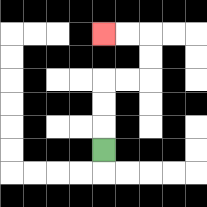{'start': '[4, 6]', 'end': '[4, 1]', 'path_directions': 'U,U,U,R,R,U,U,L,L', 'path_coordinates': '[[4, 6], [4, 5], [4, 4], [4, 3], [5, 3], [6, 3], [6, 2], [6, 1], [5, 1], [4, 1]]'}